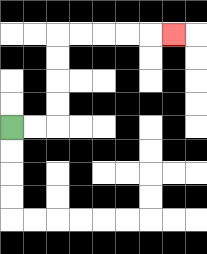{'start': '[0, 5]', 'end': '[7, 1]', 'path_directions': 'R,R,U,U,U,U,R,R,R,R,R', 'path_coordinates': '[[0, 5], [1, 5], [2, 5], [2, 4], [2, 3], [2, 2], [2, 1], [3, 1], [4, 1], [5, 1], [6, 1], [7, 1]]'}